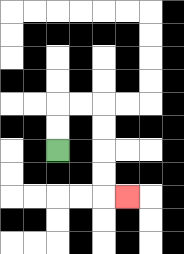{'start': '[2, 6]', 'end': '[5, 8]', 'path_directions': 'U,U,R,R,D,D,D,D,R', 'path_coordinates': '[[2, 6], [2, 5], [2, 4], [3, 4], [4, 4], [4, 5], [4, 6], [4, 7], [4, 8], [5, 8]]'}